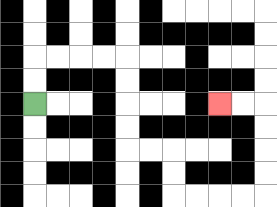{'start': '[1, 4]', 'end': '[9, 4]', 'path_directions': 'U,U,R,R,R,R,D,D,D,D,R,R,D,D,R,R,R,R,U,U,U,U,L,L', 'path_coordinates': '[[1, 4], [1, 3], [1, 2], [2, 2], [3, 2], [4, 2], [5, 2], [5, 3], [5, 4], [5, 5], [5, 6], [6, 6], [7, 6], [7, 7], [7, 8], [8, 8], [9, 8], [10, 8], [11, 8], [11, 7], [11, 6], [11, 5], [11, 4], [10, 4], [9, 4]]'}